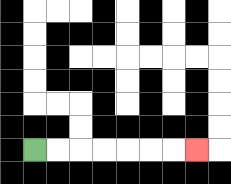{'start': '[1, 6]', 'end': '[8, 6]', 'path_directions': 'R,R,R,R,R,R,R', 'path_coordinates': '[[1, 6], [2, 6], [3, 6], [4, 6], [5, 6], [6, 6], [7, 6], [8, 6]]'}